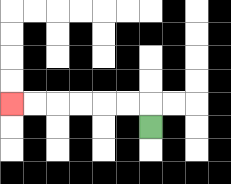{'start': '[6, 5]', 'end': '[0, 4]', 'path_directions': 'U,L,L,L,L,L,L', 'path_coordinates': '[[6, 5], [6, 4], [5, 4], [4, 4], [3, 4], [2, 4], [1, 4], [0, 4]]'}